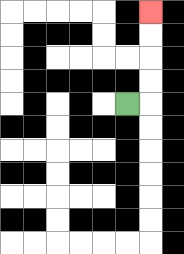{'start': '[5, 4]', 'end': '[6, 0]', 'path_directions': 'R,U,U,U,U', 'path_coordinates': '[[5, 4], [6, 4], [6, 3], [6, 2], [6, 1], [6, 0]]'}